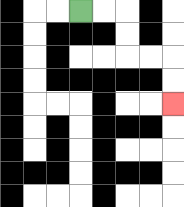{'start': '[3, 0]', 'end': '[7, 4]', 'path_directions': 'R,R,D,D,R,R,D,D', 'path_coordinates': '[[3, 0], [4, 0], [5, 0], [5, 1], [5, 2], [6, 2], [7, 2], [7, 3], [7, 4]]'}